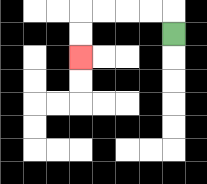{'start': '[7, 1]', 'end': '[3, 2]', 'path_directions': 'U,L,L,L,L,D,D', 'path_coordinates': '[[7, 1], [7, 0], [6, 0], [5, 0], [4, 0], [3, 0], [3, 1], [3, 2]]'}